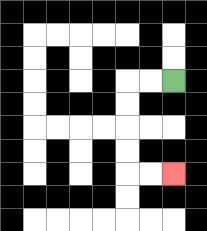{'start': '[7, 3]', 'end': '[7, 7]', 'path_directions': 'L,L,D,D,D,D,R,R', 'path_coordinates': '[[7, 3], [6, 3], [5, 3], [5, 4], [5, 5], [5, 6], [5, 7], [6, 7], [7, 7]]'}